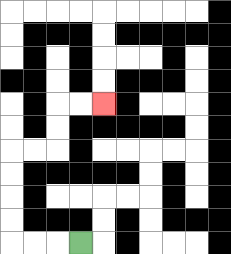{'start': '[3, 10]', 'end': '[4, 4]', 'path_directions': 'L,L,L,U,U,U,U,R,R,U,U,R,R', 'path_coordinates': '[[3, 10], [2, 10], [1, 10], [0, 10], [0, 9], [0, 8], [0, 7], [0, 6], [1, 6], [2, 6], [2, 5], [2, 4], [3, 4], [4, 4]]'}